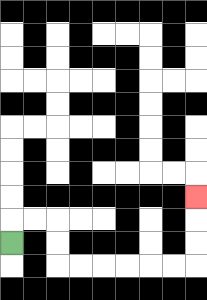{'start': '[0, 10]', 'end': '[8, 8]', 'path_directions': 'U,R,R,D,D,R,R,R,R,R,R,U,U,U', 'path_coordinates': '[[0, 10], [0, 9], [1, 9], [2, 9], [2, 10], [2, 11], [3, 11], [4, 11], [5, 11], [6, 11], [7, 11], [8, 11], [8, 10], [8, 9], [8, 8]]'}